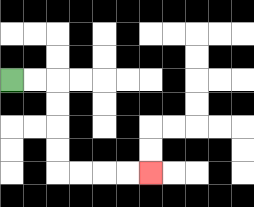{'start': '[0, 3]', 'end': '[6, 7]', 'path_directions': 'R,R,D,D,D,D,R,R,R,R', 'path_coordinates': '[[0, 3], [1, 3], [2, 3], [2, 4], [2, 5], [2, 6], [2, 7], [3, 7], [4, 7], [5, 7], [6, 7]]'}